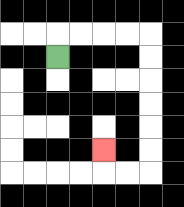{'start': '[2, 2]', 'end': '[4, 6]', 'path_directions': 'U,R,R,R,R,D,D,D,D,D,D,L,L,U', 'path_coordinates': '[[2, 2], [2, 1], [3, 1], [4, 1], [5, 1], [6, 1], [6, 2], [6, 3], [6, 4], [6, 5], [6, 6], [6, 7], [5, 7], [4, 7], [4, 6]]'}